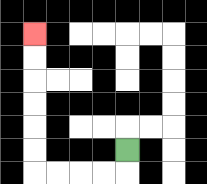{'start': '[5, 6]', 'end': '[1, 1]', 'path_directions': 'D,L,L,L,L,U,U,U,U,U,U', 'path_coordinates': '[[5, 6], [5, 7], [4, 7], [3, 7], [2, 7], [1, 7], [1, 6], [1, 5], [1, 4], [1, 3], [1, 2], [1, 1]]'}